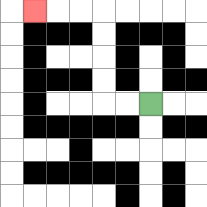{'start': '[6, 4]', 'end': '[1, 0]', 'path_directions': 'L,L,U,U,U,U,L,L,L', 'path_coordinates': '[[6, 4], [5, 4], [4, 4], [4, 3], [4, 2], [4, 1], [4, 0], [3, 0], [2, 0], [1, 0]]'}